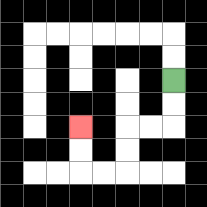{'start': '[7, 3]', 'end': '[3, 5]', 'path_directions': 'D,D,L,L,D,D,L,L,U,U', 'path_coordinates': '[[7, 3], [7, 4], [7, 5], [6, 5], [5, 5], [5, 6], [5, 7], [4, 7], [3, 7], [3, 6], [3, 5]]'}